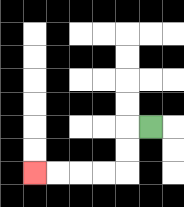{'start': '[6, 5]', 'end': '[1, 7]', 'path_directions': 'L,D,D,L,L,L,L', 'path_coordinates': '[[6, 5], [5, 5], [5, 6], [5, 7], [4, 7], [3, 7], [2, 7], [1, 7]]'}